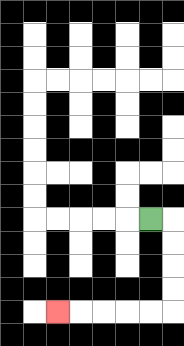{'start': '[6, 9]', 'end': '[2, 13]', 'path_directions': 'R,D,D,D,D,L,L,L,L,L', 'path_coordinates': '[[6, 9], [7, 9], [7, 10], [7, 11], [7, 12], [7, 13], [6, 13], [5, 13], [4, 13], [3, 13], [2, 13]]'}